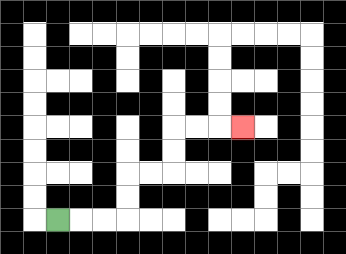{'start': '[2, 9]', 'end': '[10, 5]', 'path_directions': 'R,R,R,U,U,R,R,U,U,R,R,R', 'path_coordinates': '[[2, 9], [3, 9], [4, 9], [5, 9], [5, 8], [5, 7], [6, 7], [7, 7], [7, 6], [7, 5], [8, 5], [9, 5], [10, 5]]'}